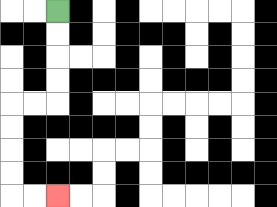{'start': '[2, 0]', 'end': '[2, 8]', 'path_directions': 'D,D,D,D,L,L,D,D,D,D,R,R', 'path_coordinates': '[[2, 0], [2, 1], [2, 2], [2, 3], [2, 4], [1, 4], [0, 4], [0, 5], [0, 6], [0, 7], [0, 8], [1, 8], [2, 8]]'}